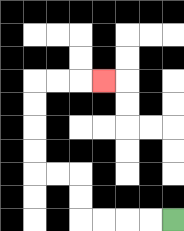{'start': '[7, 9]', 'end': '[4, 3]', 'path_directions': 'L,L,L,L,U,U,L,L,U,U,U,U,R,R,R', 'path_coordinates': '[[7, 9], [6, 9], [5, 9], [4, 9], [3, 9], [3, 8], [3, 7], [2, 7], [1, 7], [1, 6], [1, 5], [1, 4], [1, 3], [2, 3], [3, 3], [4, 3]]'}